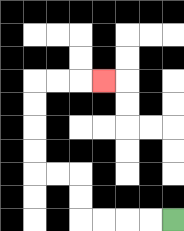{'start': '[7, 9]', 'end': '[4, 3]', 'path_directions': 'L,L,L,L,U,U,L,L,U,U,U,U,R,R,R', 'path_coordinates': '[[7, 9], [6, 9], [5, 9], [4, 9], [3, 9], [3, 8], [3, 7], [2, 7], [1, 7], [1, 6], [1, 5], [1, 4], [1, 3], [2, 3], [3, 3], [4, 3]]'}